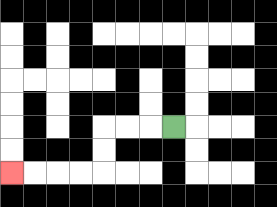{'start': '[7, 5]', 'end': '[0, 7]', 'path_directions': 'L,L,L,D,D,L,L,L,L', 'path_coordinates': '[[7, 5], [6, 5], [5, 5], [4, 5], [4, 6], [4, 7], [3, 7], [2, 7], [1, 7], [0, 7]]'}